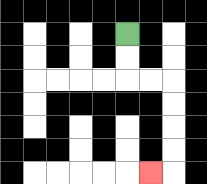{'start': '[5, 1]', 'end': '[6, 7]', 'path_directions': 'D,D,R,R,D,D,D,D,L', 'path_coordinates': '[[5, 1], [5, 2], [5, 3], [6, 3], [7, 3], [7, 4], [7, 5], [7, 6], [7, 7], [6, 7]]'}